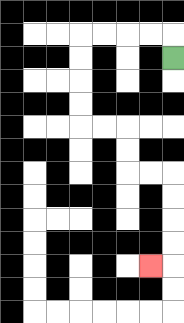{'start': '[7, 2]', 'end': '[6, 11]', 'path_directions': 'U,L,L,L,L,D,D,D,D,R,R,D,D,R,R,D,D,D,D,L', 'path_coordinates': '[[7, 2], [7, 1], [6, 1], [5, 1], [4, 1], [3, 1], [3, 2], [3, 3], [3, 4], [3, 5], [4, 5], [5, 5], [5, 6], [5, 7], [6, 7], [7, 7], [7, 8], [7, 9], [7, 10], [7, 11], [6, 11]]'}